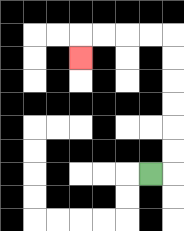{'start': '[6, 7]', 'end': '[3, 2]', 'path_directions': 'R,U,U,U,U,U,U,L,L,L,L,D', 'path_coordinates': '[[6, 7], [7, 7], [7, 6], [7, 5], [7, 4], [7, 3], [7, 2], [7, 1], [6, 1], [5, 1], [4, 1], [3, 1], [3, 2]]'}